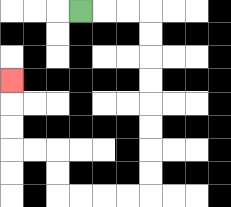{'start': '[3, 0]', 'end': '[0, 3]', 'path_directions': 'R,R,R,D,D,D,D,D,D,D,D,L,L,L,L,U,U,L,L,U,U,U', 'path_coordinates': '[[3, 0], [4, 0], [5, 0], [6, 0], [6, 1], [6, 2], [6, 3], [6, 4], [6, 5], [6, 6], [6, 7], [6, 8], [5, 8], [4, 8], [3, 8], [2, 8], [2, 7], [2, 6], [1, 6], [0, 6], [0, 5], [0, 4], [0, 3]]'}